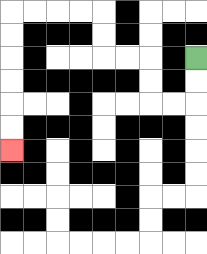{'start': '[8, 2]', 'end': '[0, 6]', 'path_directions': 'D,D,L,L,U,U,L,L,U,U,L,L,L,L,D,D,D,D,D,D', 'path_coordinates': '[[8, 2], [8, 3], [8, 4], [7, 4], [6, 4], [6, 3], [6, 2], [5, 2], [4, 2], [4, 1], [4, 0], [3, 0], [2, 0], [1, 0], [0, 0], [0, 1], [0, 2], [0, 3], [0, 4], [0, 5], [0, 6]]'}